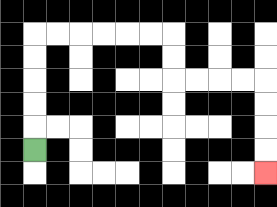{'start': '[1, 6]', 'end': '[11, 7]', 'path_directions': 'U,U,U,U,U,R,R,R,R,R,R,D,D,R,R,R,R,D,D,D,D', 'path_coordinates': '[[1, 6], [1, 5], [1, 4], [1, 3], [1, 2], [1, 1], [2, 1], [3, 1], [4, 1], [5, 1], [6, 1], [7, 1], [7, 2], [7, 3], [8, 3], [9, 3], [10, 3], [11, 3], [11, 4], [11, 5], [11, 6], [11, 7]]'}